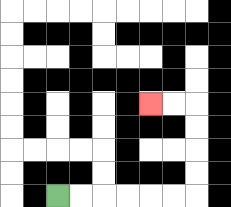{'start': '[2, 8]', 'end': '[6, 4]', 'path_directions': 'R,R,R,R,R,R,U,U,U,U,L,L', 'path_coordinates': '[[2, 8], [3, 8], [4, 8], [5, 8], [6, 8], [7, 8], [8, 8], [8, 7], [8, 6], [8, 5], [8, 4], [7, 4], [6, 4]]'}